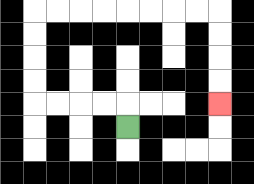{'start': '[5, 5]', 'end': '[9, 4]', 'path_directions': 'U,L,L,L,L,U,U,U,U,R,R,R,R,R,R,R,R,D,D,D,D', 'path_coordinates': '[[5, 5], [5, 4], [4, 4], [3, 4], [2, 4], [1, 4], [1, 3], [1, 2], [1, 1], [1, 0], [2, 0], [3, 0], [4, 0], [5, 0], [6, 0], [7, 0], [8, 0], [9, 0], [9, 1], [9, 2], [9, 3], [9, 4]]'}